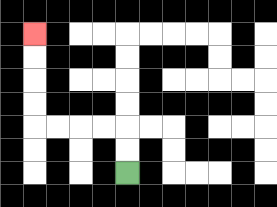{'start': '[5, 7]', 'end': '[1, 1]', 'path_directions': 'U,U,L,L,L,L,U,U,U,U', 'path_coordinates': '[[5, 7], [5, 6], [5, 5], [4, 5], [3, 5], [2, 5], [1, 5], [1, 4], [1, 3], [1, 2], [1, 1]]'}